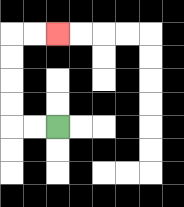{'start': '[2, 5]', 'end': '[2, 1]', 'path_directions': 'L,L,U,U,U,U,R,R', 'path_coordinates': '[[2, 5], [1, 5], [0, 5], [0, 4], [0, 3], [0, 2], [0, 1], [1, 1], [2, 1]]'}